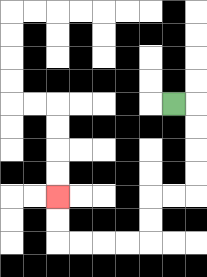{'start': '[7, 4]', 'end': '[2, 8]', 'path_directions': 'R,D,D,D,D,L,L,D,D,L,L,L,L,U,U', 'path_coordinates': '[[7, 4], [8, 4], [8, 5], [8, 6], [8, 7], [8, 8], [7, 8], [6, 8], [6, 9], [6, 10], [5, 10], [4, 10], [3, 10], [2, 10], [2, 9], [2, 8]]'}